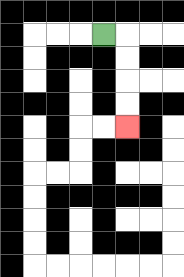{'start': '[4, 1]', 'end': '[5, 5]', 'path_directions': 'R,D,D,D,D', 'path_coordinates': '[[4, 1], [5, 1], [5, 2], [5, 3], [5, 4], [5, 5]]'}